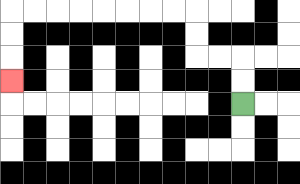{'start': '[10, 4]', 'end': '[0, 3]', 'path_directions': 'U,U,L,L,U,U,L,L,L,L,L,L,L,L,D,D,D', 'path_coordinates': '[[10, 4], [10, 3], [10, 2], [9, 2], [8, 2], [8, 1], [8, 0], [7, 0], [6, 0], [5, 0], [4, 0], [3, 0], [2, 0], [1, 0], [0, 0], [0, 1], [0, 2], [0, 3]]'}